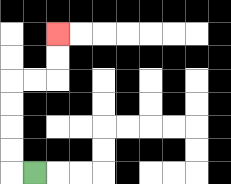{'start': '[1, 7]', 'end': '[2, 1]', 'path_directions': 'L,U,U,U,U,R,R,U,U', 'path_coordinates': '[[1, 7], [0, 7], [0, 6], [0, 5], [0, 4], [0, 3], [1, 3], [2, 3], [2, 2], [2, 1]]'}